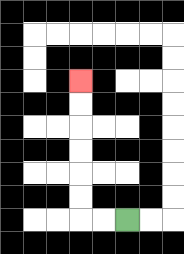{'start': '[5, 9]', 'end': '[3, 3]', 'path_directions': 'L,L,U,U,U,U,U,U', 'path_coordinates': '[[5, 9], [4, 9], [3, 9], [3, 8], [3, 7], [3, 6], [3, 5], [3, 4], [3, 3]]'}